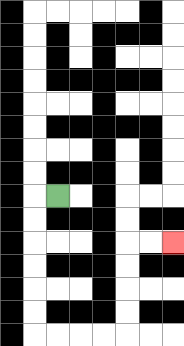{'start': '[2, 8]', 'end': '[7, 10]', 'path_directions': 'L,D,D,D,D,D,D,R,R,R,R,U,U,U,U,R,R', 'path_coordinates': '[[2, 8], [1, 8], [1, 9], [1, 10], [1, 11], [1, 12], [1, 13], [1, 14], [2, 14], [3, 14], [4, 14], [5, 14], [5, 13], [5, 12], [5, 11], [5, 10], [6, 10], [7, 10]]'}